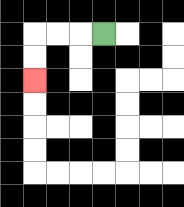{'start': '[4, 1]', 'end': '[1, 3]', 'path_directions': 'L,L,L,D,D', 'path_coordinates': '[[4, 1], [3, 1], [2, 1], [1, 1], [1, 2], [1, 3]]'}